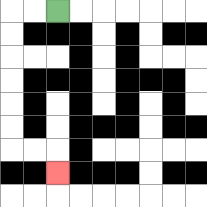{'start': '[2, 0]', 'end': '[2, 7]', 'path_directions': 'L,L,D,D,D,D,D,D,R,R,D', 'path_coordinates': '[[2, 0], [1, 0], [0, 0], [0, 1], [0, 2], [0, 3], [0, 4], [0, 5], [0, 6], [1, 6], [2, 6], [2, 7]]'}